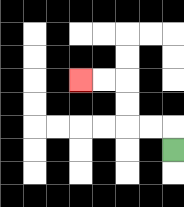{'start': '[7, 6]', 'end': '[3, 3]', 'path_directions': 'U,L,L,U,U,L,L', 'path_coordinates': '[[7, 6], [7, 5], [6, 5], [5, 5], [5, 4], [5, 3], [4, 3], [3, 3]]'}